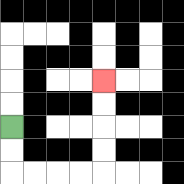{'start': '[0, 5]', 'end': '[4, 3]', 'path_directions': 'D,D,R,R,R,R,U,U,U,U', 'path_coordinates': '[[0, 5], [0, 6], [0, 7], [1, 7], [2, 7], [3, 7], [4, 7], [4, 6], [4, 5], [4, 4], [4, 3]]'}